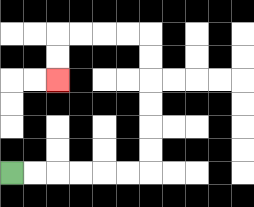{'start': '[0, 7]', 'end': '[2, 3]', 'path_directions': 'R,R,R,R,R,R,U,U,U,U,U,U,L,L,L,L,D,D', 'path_coordinates': '[[0, 7], [1, 7], [2, 7], [3, 7], [4, 7], [5, 7], [6, 7], [6, 6], [6, 5], [6, 4], [6, 3], [6, 2], [6, 1], [5, 1], [4, 1], [3, 1], [2, 1], [2, 2], [2, 3]]'}